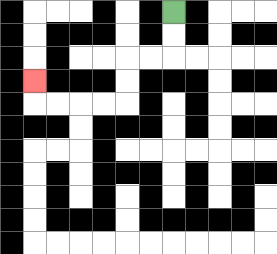{'start': '[7, 0]', 'end': '[1, 3]', 'path_directions': 'D,D,L,L,D,D,L,L,L,L,U', 'path_coordinates': '[[7, 0], [7, 1], [7, 2], [6, 2], [5, 2], [5, 3], [5, 4], [4, 4], [3, 4], [2, 4], [1, 4], [1, 3]]'}